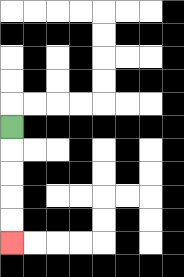{'start': '[0, 5]', 'end': '[0, 10]', 'path_directions': 'D,D,D,D,D', 'path_coordinates': '[[0, 5], [0, 6], [0, 7], [0, 8], [0, 9], [0, 10]]'}